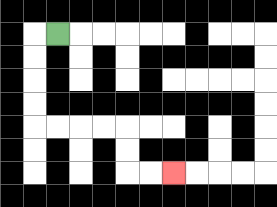{'start': '[2, 1]', 'end': '[7, 7]', 'path_directions': 'L,D,D,D,D,R,R,R,R,D,D,R,R', 'path_coordinates': '[[2, 1], [1, 1], [1, 2], [1, 3], [1, 4], [1, 5], [2, 5], [3, 5], [4, 5], [5, 5], [5, 6], [5, 7], [6, 7], [7, 7]]'}